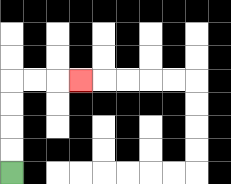{'start': '[0, 7]', 'end': '[3, 3]', 'path_directions': 'U,U,U,U,R,R,R', 'path_coordinates': '[[0, 7], [0, 6], [0, 5], [0, 4], [0, 3], [1, 3], [2, 3], [3, 3]]'}